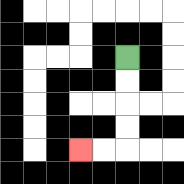{'start': '[5, 2]', 'end': '[3, 6]', 'path_directions': 'D,D,D,D,L,L', 'path_coordinates': '[[5, 2], [5, 3], [5, 4], [5, 5], [5, 6], [4, 6], [3, 6]]'}